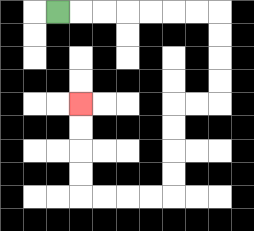{'start': '[2, 0]', 'end': '[3, 4]', 'path_directions': 'R,R,R,R,R,R,R,D,D,D,D,L,L,D,D,D,D,L,L,L,L,U,U,U,U', 'path_coordinates': '[[2, 0], [3, 0], [4, 0], [5, 0], [6, 0], [7, 0], [8, 0], [9, 0], [9, 1], [9, 2], [9, 3], [9, 4], [8, 4], [7, 4], [7, 5], [7, 6], [7, 7], [7, 8], [6, 8], [5, 8], [4, 8], [3, 8], [3, 7], [3, 6], [3, 5], [3, 4]]'}